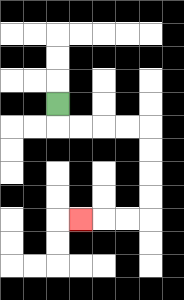{'start': '[2, 4]', 'end': '[3, 9]', 'path_directions': 'D,R,R,R,R,D,D,D,D,L,L,L', 'path_coordinates': '[[2, 4], [2, 5], [3, 5], [4, 5], [5, 5], [6, 5], [6, 6], [6, 7], [6, 8], [6, 9], [5, 9], [4, 9], [3, 9]]'}